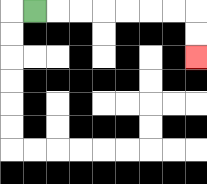{'start': '[1, 0]', 'end': '[8, 2]', 'path_directions': 'R,R,R,R,R,R,R,D,D', 'path_coordinates': '[[1, 0], [2, 0], [3, 0], [4, 0], [5, 0], [6, 0], [7, 0], [8, 0], [8, 1], [8, 2]]'}